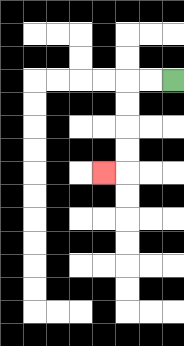{'start': '[7, 3]', 'end': '[4, 7]', 'path_directions': 'L,L,D,D,D,D,L', 'path_coordinates': '[[7, 3], [6, 3], [5, 3], [5, 4], [5, 5], [5, 6], [5, 7], [4, 7]]'}